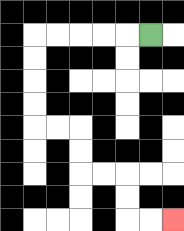{'start': '[6, 1]', 'end': '[7, 9]', 'path_directions': 'L,L,L,L,L,D,D,D,D,R,R,D,D,R,R,D,D,R,R', 'path_coordinates': '[[6, 1], [5, 1], [4, 1], [3, 1], [2, 1], [1, 1], [1, 2], [1, 3], [1, 4], [1, 5], [2, 5], [3, 5], [3, 6], [3, 7], [4, 7], [5, 7], [5, 8], [5, 9], [6, 9], [7, 9]]'}